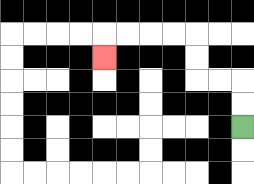{'start': '[10, 5]', 'end': '[4, 2]', 'path_directions': 'U,U,L,L,U,U,L,L,L,L,D', 'path_coordinates': '[[10, 5], [10, 4], [10, 3], [9, 3], [8, 3], [8, 2], [8, 1], [7, 1], [6, 1], [5, 1], [4, 1], [4, 2]]'}